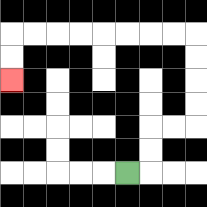{'start': '[5, 7]', 'end': '[0, 3]', 'path_directions': 'R,U,U,R,R,U,U,U,U,L,L,L,L,L,L,L,L,D,D', 'path_coordinates': '[[5, 7], [6, 7], [6, 6], [6, 5], [7, 5], [8, 5], [8, 4], [8, 3], [8, 2], [8, 1], [7, 1], [6, 1], [5, 1], [4, 1], [3, 1], [2, 1], [1, 1], [0, 1], [0, 2], [0, 3]]'}